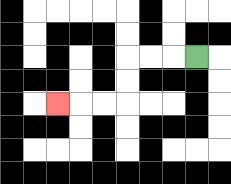{'start': '[8, 2]', 'end': '[2, 4]', 'path_directions': 'L,L,L,D,D,L,L,L', 'path_coordinates': '[[8, 2], [7, 2], [6, 2], [5, 2], [5, 3], [5, 4], [4, 4], [3, 4], [2, 4]]'}